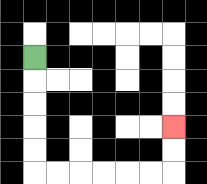{'start': '[1, 2]', 'end': '[7, 5]', 'path_directions': 'D,D,D,D,D,R,R,R,R,R,R,U,U', 'path_coordinates': '[[1, 2], [1, 3], [1, 4], [1, 5], [1, 6], [1, 7], [2, 7], [3, 7], [4, 7], [5, 7], [6, 7], [7, 7], [7, 6], [7, 5]]'}